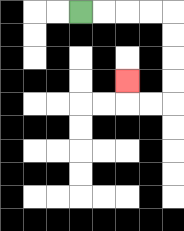{'start': '[3, 0]', 'end': '[5, 3]', 'path_directions': 'R,R,R,R,D,D,D,D,L,L,U', 'path_coordinates': '[[3, 0], [4, 0], [5, 0], [6, 0], [7, 0], [7, 1], [7, 2], [7, 3], [7, 4], [6, 4], [5, 4], [5, 3]]'}